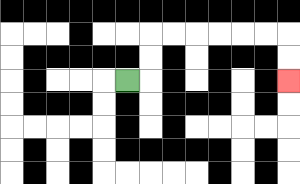{'start': '[5, 3]', 'end': '[12, 3]', 'path_directions': 'R,U,U,R,R,R,R,R,R,D,D', 'path_coordinates': '[[5, 3], [6, 3], [6, 2], [6, 1], [7, 1], [8, 1], [9, 1], [10, 1], [11, 1], [12, 1], [12, 2], [12, 3]]'}